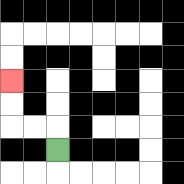{'start': '[2, 6]', 'end': '[0, 3]', 'path_directions': 'U,L,L,U,U', 'path_coordinates': '[[2, 6], [2, 5], [1, 5], [0, 5], [0, 4], [0, 3]]'}